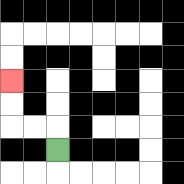{'start': '[2, 6]', 'end': '[0, 3]', 'path_directions': 'U,L,L,U,U', 'path_coordinates': '[[2, 6], [2, 5], [1, 5], [0, 5], [0, 4], [0, 3]]'}